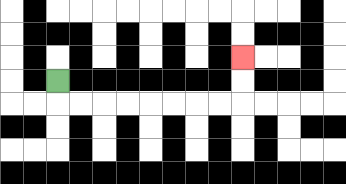{'start': '[2, 3]', 'end': '[10, 2]', 'path_directions': 'D,R,R,R,R,R,R,R,R,U,U', 'path_coordinates': '[[2, 3], [2, 4], [3, 4], [4, 4], [5, 4], [6, 4], [7, 4], [8, 4], [9, 4], [10, 4], [10, 3], [10, 2]]'}